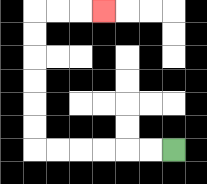{'start': '[7, 6]', 'end': '[4, 0]', 'path_directions': 'L,L,L,L,L,L,U,U,U,U,U,U,R,R,R', 'path_coordinates': '[[7, 6], [6, 6], [5, 6], [4, 6], [3, 6], [2, 6], [1, 6], [1, 5], [1, 4], [1, 3], [1, 2], [1, 1], [1, 0], [2, 0], [3, 0], [4, 0]]'}